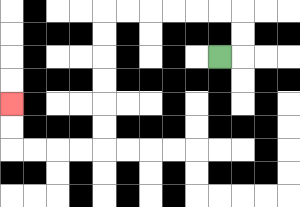{'start': '[9, 2]', 'end': '[0, 4]', 'path_directions': 'R,U,U,L,L,L,L,L,L,D,D,D,D,D,D,L,L,L,L,U,U', 'path_coordinates': '[[9, 2], [10, 2], [10, 1], [10, 0], [9, 0], [8, 0], [7, 0], [6, 0], [5, 0], [4, 0], [4, 1], [4, 2], [4, 3], [4, 4], [4, 5], [4, 6], [3, 6], [2, 6], [1, 6], [0, 6], [0, 5], [0, 4]]'}